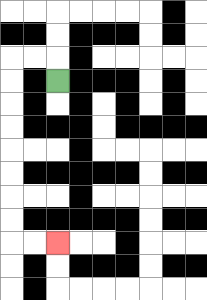{'start': '[2, 3]', 'end': '[2, 10]', 'path_directions': 'U,L,L,D,D,D,D,D,D,D,D,R,R', 'path_coordinates': '[[2, 3], [2, 2], [1, 2], [0, 2], [0, 3], [0, 4], [0, 5], [0, 6], [0, 7], [0, 8], [0, 9], [0, 10], [1, 10], [2, 10]]'}